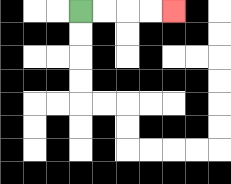{'start': '[3, 0]', 'end': '[7, 0]', 'path_directions': 'R,R,R,R', 'path_coordinates': '[[3, 0], [4, 0], [5, 0], [6, 0], [7, 0]]'}